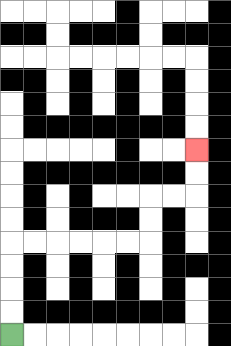{'start': '[0, 14]', 'end': '[8, 6]', 'path_directions': 'U,U,U,U,R,R,R,R,R,R,U,U,R,R,U,U', 'path_coordinates': '[[0, 14], [0, 13], [0, 12], [0, 11], [0, 10], [1, 10], [2, 10], [3, 10], [4, 10], [5, 10], [6, 10], [6, 9], [6, 8], [7, 8], [8, 8], [8, 7], [8, 6]]'}